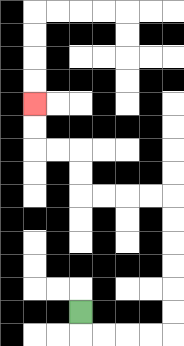{'start': '[3, 13]', 'end': '[1, 4]', 'path_directions': 'D,R,R,R,R,U,U,U,U,U,U,L,L,L,L,U,U,L,L,U,U', 'path_coordinates': '[[3, 13], [3, 14], [4, 14], [5, 14], [6, 14], [7, 14], [7, 13], [7, 12], [7, 11], [7, 10], [7, 9], [7, 8], [6, 8], [5, 8], [4, 8], [3, 8], [3, 7], [3, 6], [2, 6], [1, 6], [1, 5], [1, 4]]'}